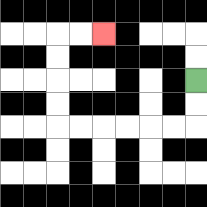{'start': '[8, 3]', 'end': '[4, 1]', 'path_directions': 'D,D,L,L,L,L,L,L,U,U,U,U,R,R', 'path_coordinates': '[[8, 3], [8, 4], [8, 5], [7, 5], [6, 5], [5, 5], [4, 5], [3, 5], [2, 5], [2, 4], [2, 3], [2, 2], [2, 1], [3, 1], [4, 1]]'}